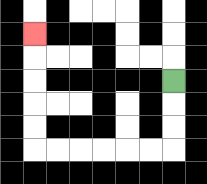{'start': '[7, 3]', 'end': '[1, 1]', 'path_directions': 'D,D,D,L,L,L,L,L,L,U,U,U,U,U', 'path_coordinates': '[[7, 3], [7, 4], [7, 5], [7, 6], [6, 6], [5, 6], [4, 6], [3, 6], [2, 6], [1, 6], [1, 5], [1, 4], [1, 3], [1, 2], [1, 1]]'}